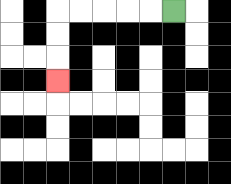{'start': '[7, 0]', 'end': '[2, 3]', 'path_directions': 'L,L,L,L,L,D,D,D', 'path_coordinates': '[[7, 0], [6, 0], [5, 0], [4, 0], [3, 0], [2, 0], [2, 1], [2, 2], [2, 3]]'}